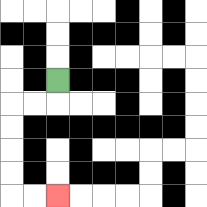{'start': '[2, 3]', 'end': '[2, 8]', 'path_directions': 'D,L,L,D,D,D,D,R,R', 'path_coordinates': '[[2, 3], [2, 4], [1, 4], [0, 4], [0, 5], [0, 6], [0, 7], [0, 8], [1, 8], [2, 8]]'}